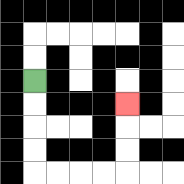{'start': '[1, 3]', 'end': '[5, 4]', 'path_directions': 'D,D,D,D,R,R,R,R,U,U,U', 'path_coordinates': '[[1, 3], [1, 4], [1, 5], [1, 6], [1, 7], [2, 7], [3, 7], [4, 7], [5, 7], [5, 6], [5, 5], [5, 4]]'}